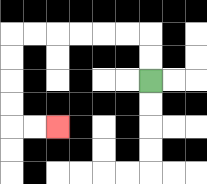{'start': '[6, 3]', 'end': '[2, 5]', 'path_directions': 'U,U,L,L,L,L,L,L,D,D,D,D,R,R', 'path_coordinates': '[[6, 3], [6, 2], [6, 1], [5, 1], [4, 1], [3, 1], [2, 1], [1, 1], [0, 1], [0, 2], [0, 3], [0, 4], [0, 5], [1, 5], [2, 5]]'}